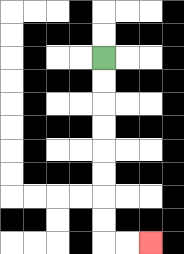{'start': '[4, 2]', 'end': '[6, 10]', 'path_directions': 'D,D,D,D,D,D,D,D,R,R', 'path_coordinates': '[[4, 2], [4, 3], [4, 4], [4, 5], [4, 6], [4, 7], [4, 8], [4, 9], [4, 10], [5, 10], [6, 10]]'}